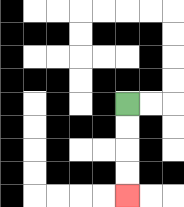{'start': '[5, 4]', 'end': '[5, 8]', 'path_directions': 'D,D,D,D', 'path_coordinates': '[[5, 4], [5, 5], [5, 6], [5, 7], [5, 8]]'}